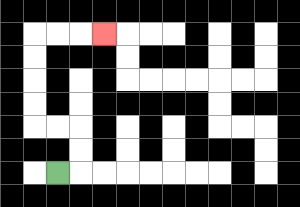{'start': '[2, 7]', 'end': '[4, 1]', 'path_directions': 'R,U,U,L,L,U,U,U,U,R,R,R', 'path_coordinates': '[[2, 7], [3, 7], [3, 6], [3, 5], [2, 5], [1, 5], [1, 4], [1, 3], [1, 2], [1, 1], [2, 1], [3, 1], [4, 1]]'}